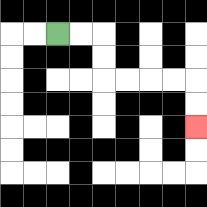{'start': '[2, 1]', 'end': '[8, 5]', 'path_directions': 'R,R,D,D,R,R,R,R,D,D', 'path_coordinates': '[[2, 1], [3, 1], [4, 1], [4, 2], [4, 3], [5, 3], [6, 3], [7, 3], [8, 3], [8, 4], [8, 5]]'}